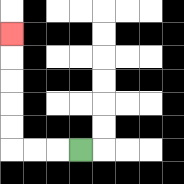{'start': '[3, 6]', 'end': '[0, 1]', 'path_directions': 'L,L,L,U,U,U,U,U', 'path_coordinates': '[[3, 6], [2, 6], [1, 6], [0, 6], [0, 5], [0, 4], [0, 3], [0, 2], [0, 1]]'}